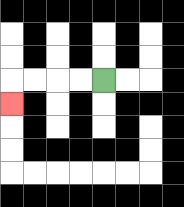{'start': '[4, 3]', 'end': '[0, 4]', 'path_directions': 'L,L,L,L,D', 'path_coordinates': '[[4, 3], [3, 3], [2, 3], [1, 3], [0, 3], [0, 4]]'}